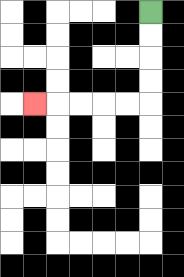{'start': '[6, 0]', 'end': '[1, 4]', 'path_directions': 'D,D,D,D,L,L,L,L,L', 'path_coordinates': '[[6, 0], [6, 1], [6, 2], [6, 3], [6, 4], [5, 4], [4, 4], [3, 4], [2, 4], [1, 4]]'}